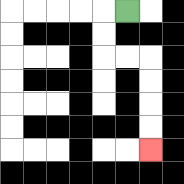{'start': '[5, 0]', 'end': '[6, 6]', 'path_directions': 'L,D,D,R,R,D,D,D,D', 'path_coordinates': '[[5, 0], [4, 0], [4, 1], [4, 2], [5, 2], [6, 2], [6, 3], [6, 4], [6, 5], [6, 6]]'}